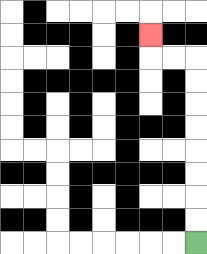{'start': '[8, 10]', 'end': '[6, 1]', 'path_directions': 'U,U,U,U,U,U,U,U,L,L,U', 'path_coordinates': '[[8, 10], [8, 9], [8, 8], [8, 7], [8, 6], [8, 5], [8, 4], [8, 3], [8, 2], [7, 2], [6, 2], [6, 1]]'}